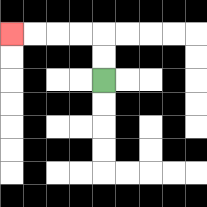{'start': '[4, 3]', 'end': '[0, 1]', 'path_directions': 'U,U,L,L,L,L', 'path_coordinates': '[[4, 3], [4, 2], [4, 1], [3, 1], [2, 1], [1, 1], [0, 1]]'}